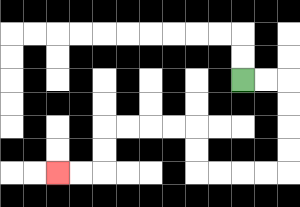{'start': '[10, 3]', 'end': '[2, 7]', 'path_directions': 'R,R,D,D,D,D,L,L,L,L,U,U,L,L,L,L,D,D,L,L', 'path_coordinates': '[[10, 3], [11, 3], [12, 3], [12, 4], [12, 5], [12, 6], [12, 7], [11, 7], [10, 7], [9, 7], [8, 7], [8, 6], [8, 5], [7, 5], [6, 5], [5, 5], [4, 5], [4, 6], [4, 7], [3, 7], [2, 7]]'}